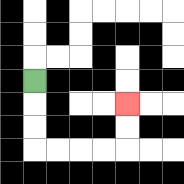{'start': '[1, 3]', 'end': '[5, 4]', 'path_directions': 'D,D,D,R,R,R,R,U,U', 'path_coordinates': '[[1, 3], [1, 4], [1, 5], [1, 6], [2, 6], [3, 6], [4, 6], [5, 6], [5, 5], [5, 4]]'}